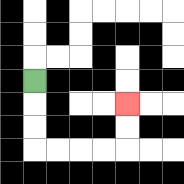{'start': '[1, 3]', 'end': '[5, 4]', 'path_directions': 'D,D,D,R,R,R,R,U,U', 'path_coordinates': '[[1, 3], [1, 4], [1, 5], [1, 6], [2, 6], [3, 6], [4, 6], [5, 6], [5, 5], [5, 4]]'}